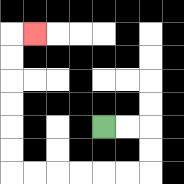{'start': '[4, 5]', 'end': '[1, 1]', 'path_directions': 'R,R,D,D,L,L,L,L,L,L,U,U,U,U,U,U,R', 'path_coordinates': '[[4, 5], [5, 5], [6, 5], [6, 6], [6, 7], [5, 7], [4, 7], [3, 7], [2, 7], [1, 7], [0, 7], [0, 6], [0, 5], [0, 4], [0, 3], [0, 2], [0, 1], [1, 1]]'}